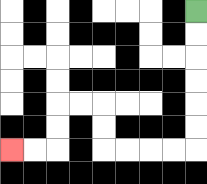{'start': '[8, 0]', 'end': '[0, 6]', 'path_directions': 'D,D,D,D,D,D,L,L,L,L,U,U,L,L,D,D,L,L', 'path_coordinates': '[[8, 0], [8, 1], [8, 2], [8, 3], [8, 4], [8, 5], [8, 6], [7, 6], [6, 6], [5, 6], [4, 6], [4, 5], [4, 4], [3, 4], [2, 4], [2, 5], [2, 6], [1, 6], [0, 6]]'}